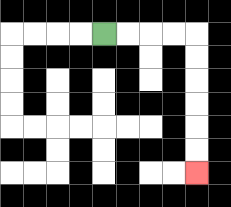{'start': '[4, 1]', 'end': '[8, 7]', 'path_directions': 'R,R,R,R,D,D,D,D,D,D', 'path_coordinates': '[[4, 1], [5, 1], [6, 1], [7, 1], [8, 1], [8, 2], [8, 3], [8, 4], [8, 5], [8, 6], [8, 7]]'}